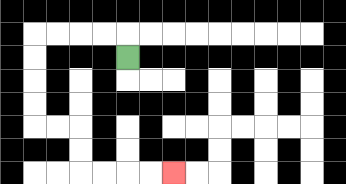{'start': '[5, 2]', 'end': '[7, 7]', 'path_directions': 'U,L,L,L,L,D,D,D,D,R,R,D,D,R,R,R,R', 'path_coordinates': '[[5, 2], [5, 1], [4, 1], [3, 1], [2, 1], [1, 1], [1, 2], [1, 3], [1, 4], [1, 5], [2, 5], [3, 5], [3, 6], [3, 7], [4, 7], [5, 7], [6, 7], [7, 7]]'}